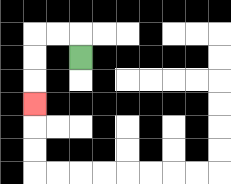{'start': '[3, 2]', 'end': '[1, 4]', 'path_directions': 'U,L,L,D,D,D', 'path_coordinates': '[[3, 2], [3, 1], [2, 1], [1, 1], [1, 2], [1, 3], [1, 4]]'}